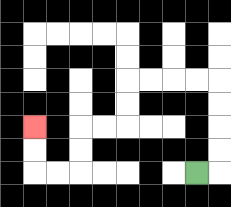{'start': '[8, 7]', 'end': '[1, 5]', 'path_directions': 'R,U,U,U,U,L,L,L,L,D,D,L,L,D,D,L,L,U,U', 'path_coordinates': '[[8, 7], [9, 7], [9, 6], [9, 5], [9, 4], [9, 3], [8, 3], [7, 3], [6, 3], [5, 3], [5, 4], [5, 5], [4, 5], [3, 5], [3, 6], [3, 7], [2, 7], [1, 7], [1, 6], [1, 5]]'}